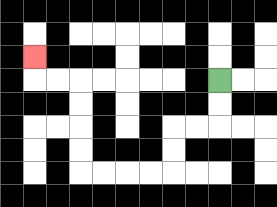{'start': '[9, 3]', 'end': '[1, 2]', 'path_directions': 'D,D,L,L,D,D,L,L,L,L,U,U,U,U,L,L,U', 'path_coordinates': '[[9, 3], [9, 4], [9, 5], [8, 5], [7, 5], [7, 6], [7, 7], [6, 7], [5, 7], [4, 7], [3, 7], [3, 6], [3, 5], [3, 4], [3, 3], [2, 3], [1, 3], [1, 2]]'}